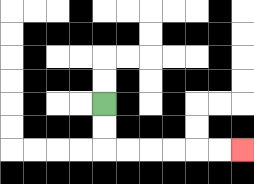{'start': '[4, 4]', 'end': '[10, 6]', 'path_directions': 'D,D,R,R,R,R,R,R', 'path_coordinates': '[[4, 4], [4, 5], [4, 6], [5, 6], [6, 6], [7, 6], [8, 6], [9, 6], [10, 6]]'}